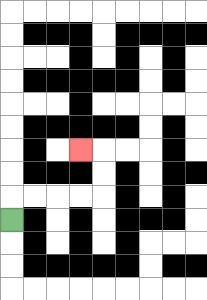{'start': '[0, 9]', 'end': '[3, 6]', 'path_directions': 'U,R,R,R,R,U,U,L', 'path_coordinates': '[[0, 9], [0, 8], [1, 8], [2, 8], [3, 8], [4, 8], [4, 7], [4, 6], [3, 6]]'}